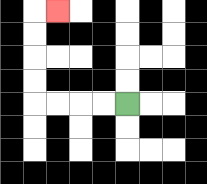{'start': '[5, 4]', 'end': '[2, 0]', 'path_directions': 'L,L,L,L,U,U,U,U,R', 'path_coordinates': '[[5, 4], [4, 4], [3, 4], [2, 4], [1, 4], [1, 3], [1, 2], [1, 1], [1, 0], [2, 0]]'}